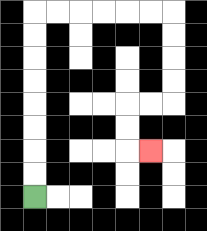{'start': '[1, 8]', 'end': '[6, 6]', 'path_directions': 'U,U,U,U,U,U,U,U,R,R,R,R,R,R,D,D,D,D,L,L,D,D,R', 'path_coordinates': '[[1, 8], [1, 7], [1, 6], [1, 5], [1, 4], [1, 3], [1, 2], [1, 1], [1, 0], [2, 0], [3, 0], [4, 0], [5, 0], [6, 0], [7, 0], [7, 1], [7, 2], [7, 3], [7, 4], [6, 4], [5, 4], [5, 5], [5, 6], [6, 6]]'}